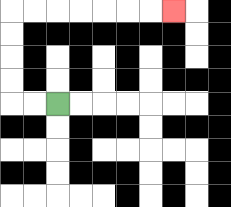{'start': '[2, 4]', 'end': '[7, 0]', 'path_directions': 'L,L,U,U,U,U,R,R,R,R,R,R,R', 'path_coordinates': '[[2, 4], [1, 4], [0, 4], [0, 3], [0, 2], [0, 1], [0, 0], [1, 0], [2, 0], [3, 0], [4, 0], [5, 0], [6, 0], [7, 0]]'}